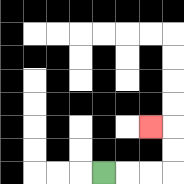{'start': '[4, 7]', 'end': '[6, 5]', 'path_directions': 'R,R,R,U,U,L', 'path_coordinates': '[[4, 7], [5, 7], [6, 7], [7, 7], [7, 6], [7, 5], [6, 5]]'}